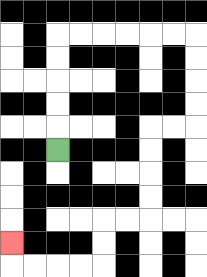{'start': '[2, 6]', 'end': '[0, 10]', 'path_directions': 'U,U,U,U,U,R,R,R,R,R,R,D,D,D,D,L,L,D,D,D,D,L,L,D,D,L,L,L,L,U', 'path_coordinates': '[[2, 6], [2, 5], [2, 4], [2, 3], [2, 2], [2, 1], [3, 1], [4, 1], [5, 1], [6, 1], [7, 1], [8, 1], [8, 2], [8, 3], [8, 4], [8, 5], [7, 5], [6, 5], [6, 6], [6, 7], [6, 8], [6, 9], [5, 9], [4, 9], [4, 10], [4, 11], [3, 11], [2, 11], [1, 11], [0, 11], [0, 10]]'}